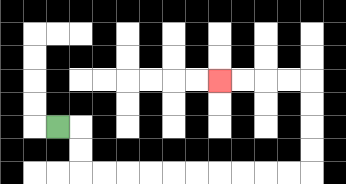{'start': '[2, 5]', 'end': '[9, 3]', 'path_directions': 'R,D,D,R,R,R,R,R,R,R,R,R,R,U,U,U,U,L,L,L,L', 'path_coordinates': '[[2, 5], [3, 5], [3, 6], [3, 7], [4, 7], [5, 7], [6, 7], [7, 7], [8, 7], [9, 7], [10, 7], [11, 7], [12, 7], [13, 7], [13, 6], [13, 5], [13, 4], [13, 3], [12, 3], [11, 3], [10, 3], [9, 3]]'}